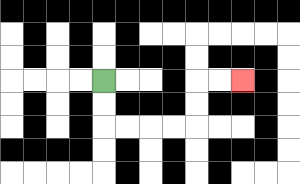{'start': '[4, 3]', 'end': '[10, 3]', 'path_directions': 'D,D,R,R,R,R,U,U,R,R', 'path_coordinates': '[[4, 3], [4, 4], [4, 5], [5, 5], [6, 5], [7, 5], [8, 5], [8, 4], [8, 3], [9, 3], [10, 3]]'}